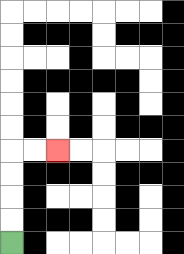{'start': '[0, 10]', 'end': '[2, 6]', 'path_directions': 'U,U,U,U,R,R', 'path_coordinates': '[[0, 10], [0, 9], [0, 8], [0, 7], [0, 6], [1, 6], [2, 6]]'}